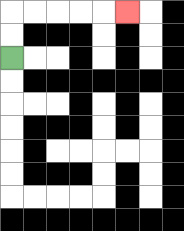{'start': '[0, 2]', 'end': '[5, 0]', 'path_directions': 'U,U,R,R,R,R,R', 'path_coordinates': '[[0, 2], [0, 1], [0, 0], [1, 0], [2, 0], [3, 0], [4, 0], [5, 0]]'}